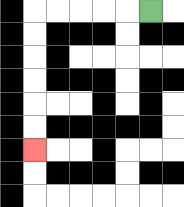{'start': '[6, 0]', 'end': '[1, 6]', 'path_directions': 'L,L,L,L,L,D,D,D,D,D,D', 'path_coordinates': '[[6, 0], [5, 0], [4, 0], [3, 0], [2, 0], [1, 0], [1, 1], [1, 2], [1, 3], [1, 4], [1, 5], [1, 6]]'}